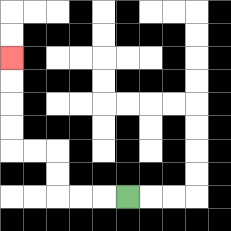{'start': '[5, 8]', 'end': '[0, 2]', 'path_directions': 'L,L,L,U,U,L,L,U,U,U,U', 'path_coordinates': '[[5, 8], [4, 8], [3, 8], [2, 8], [2, 7], [2, 6], [1, 6], [0, 6], [0, 5], [0, 4], [0, 3], [0, 2]]'}